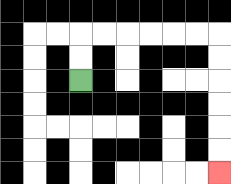{'start': '[3, 3]', 'end': '[9, 7]', 'path_directions': 'U,U,R,R,R,R,R,R,D,D,D,D,D,D', 'path_coordinates': '[[3, 3], [3, 2], [3, 1], [4, 1], [5, 1], [6, 1], [7, 1], [8, 1], [9, 1], [9, 2], [9, 3], [9, 4], [9, 5], [9, 6], [9, 7]]'}